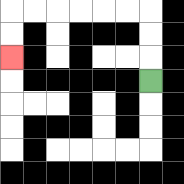{'start': '[6, 3]', 'end': '[0, 2]', 'path_directions': 'U,U,U,L,L,L,L,L,L,D,D', 'path_coordinates': '[[6, 3], [6, 2], [6, 1], [6, 0], [5, 0], [4, 0], [3, 0], [2, 0], [1, 0], [0, 0], [0, 1], [0, 2]]'}